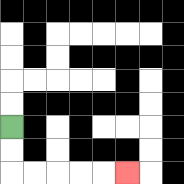{'start': '[0, 5]', 'end': '[5, 7]', 'path_directions': 'D,D,R,R,R,R,R', 'path_coordinates': '[[0, 5], [0, 6], [0, 7], [1, 7], [2, 7], [3, 7], [4, 7], [5, 7]]'}